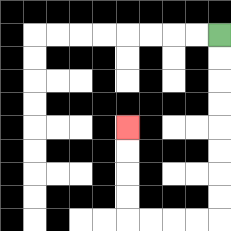{'start': '[9, 1]', 'end': '[5, 5]', 'path_directions': 'D,D,D,D,D,D,D,D,L,L,L,L,U,U,U,U', 'path_coordinates': '[[9, 1], [9, 2], [9, 3], [9, 4], [9, 5], [9, 6], [9, 7], [9, 8], [9, 9], [8, 9], [7, 9], [6, 9], [5, 9], [5, 8], [5, 7], [5, 6], [5, 5]]'}